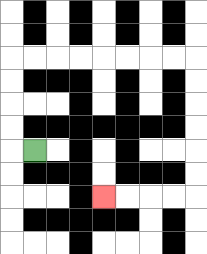{'start': '[1, 6]', 'end': '[4, 8]', 'path_directions': 'L,U,U,U,U,R,R,R,R,R,R,R,R,D,D,D,D,D,D,L,L,L,L', 'path_coordinates': '[[1, 6], [0, 6], [0, 5], [0, 4], [0, 3], [0, 2], [1, 2], [2, 2], [3, 2], [4, 2], [5, 2], [6, 2], [7, 2], [8, 2], [8, 3], [8, 4], [8, 5], [8, 6], [8, 7], [8, 8], [7, 8], [6, 8], [5, 8], [4, 8]]'}